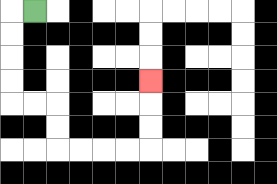{'start': '[1, 0]', 'end': '[6, 3]', 'path_directions': 'L,D,D,D,D,R,R,D,D,R,R,R,R,U,U,U', 'path_coordinates': '[[1, 0], [0, 0], [0, 1], [0, 2], [0, 3], [0, 4], [1, 4], [2, 4], [2, 5], [2, 6], [3, 6], [4, 6], [5, 6], [6, 6], [6, 5], [6, 4], [6, 3]]'}